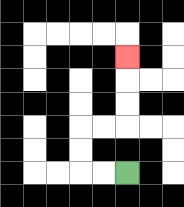{'start': '[5, 7]', 'end': '[5, 2]', 'path_directions': 'L,L,U,U,R,R,U,U,U', 'path_coordinates': '[[5, 7], [4, 7], [3, 7], [3, 6], [3, 5], [4, 5], [5, 5], [5, 4], [5, 3], [5, 2]]'}